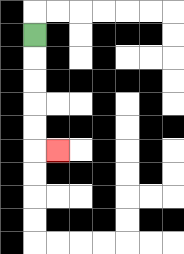{'start': '[1, 1]', 'end': '[2, 6]', 'path_directions': 'D,D,D,D,D,R', 'path_coordinates': '[[1, 1], [1, 2], [1, 3], [1, 4], [1, 5], [1, 6], [2, 6]]'}